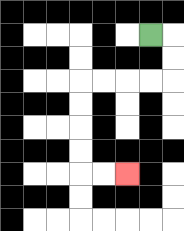{'start': '[6, 1]', 'end': '[5, 7]', 'path_directions': 'R,D,D,L,L,L,L,D,D,D,D,R,R', 'path_coordinates': '[[6, 1], [7, 1], [7, 2], [7, 3], [6, 3], [5, 3], [4, 3], [3, 3], [3, 4], [3, 5], [3, 6], [3, 7], [4, 7], [5, 7]]'}